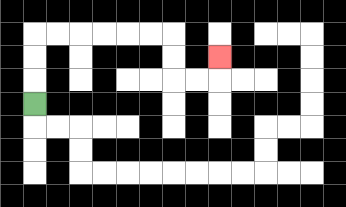{'start': '[1, 4]', 'end': '[9, 2]', 'path_directions': 'U,U,U,R,R,R,R,R,R,D,D,R,R,U', 'path_coordinates': '[[1, 4], [1, 3], [1, 2], [1, 1], [2, 1], [3, 1], [4, 1], [5, 1], [6, 1], [7, 1], [7, 2], [7, 3], [8, 3], [9, 3], [9, 2]]'}